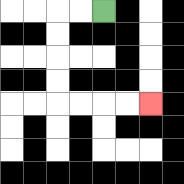{'start': '[4, 0]', 'end': '[6, 4]', 'path_directions': 'L,L,D,D,D,D,R,R,R,R', 'path_coordinates': '[[4, 0], [3, 0], [2, 0], [2, 1], [2, 2], [2, 3], [2, 4], [3, 4], [4, 4], [5, 4], [6, 4]]'}